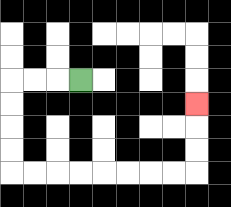{'start': '[3, 3]', 'end': '[8, 4]', 'path_directions': 'L,L,L,D,D,D,D,R,R,R,R,R,R,R,R,U,U,U', 'path_coordinates': '[[3, 3], [2, 3], [1, 3], [0, 3], [0, 4], [0, 5], [0, 6], [0, 7], [1, 7], [2, 7], [3, 7], [4, 7], [5, 7], [6, 7], [7, 7], [8, 7], [8, 6], [8, 5], [8, 4]]'}